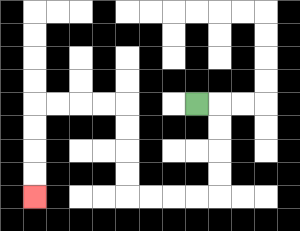{'start': '[8, 4]', 'end': '[1, 8]', 'path_directions': 'R,D,D,D,D,L,L,L,L,U,U,U,U,L,L,L,L,D,D,D,D', 'path_coordinates': '[[8, 4], [9, 4], [9, 5], [9, 6], [9, 7], [9, 8], [8, 8], [7, 8], [6, 8], [5, 8], [5, 7], [5, 6], [5, 5], [5, 4], [4, 4], [3, 4], [2, 4], [1, 4], [1, 5], [1, 6], [1, 7], [1, 8]]'}